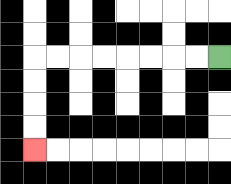{'start': '[9, 2]', 'end': '[1, 6]', 'path_directions': 'L,L,L,L,L,L,L,L,D,D,D,D', 'path_coordinates': '[[9, 2], [8, 2], [7, 2], [6, 2], [5, 2], [4, 2], [3, 2], [2, 2], [1, 2], [1, 3], [1, 4], [1, 5], [1, 6]]'}